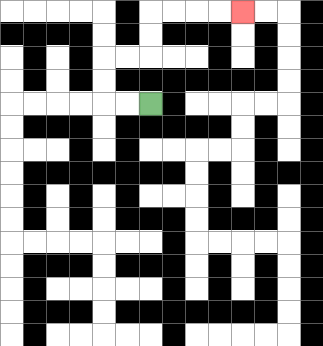{'start': '[6, 4]', 'end': '[10, 0]', 'path_directions': 'L,L,U,U,R,R,U,U,R,R,R,R', 'path_coordinates': '[[6, 4], [5, 4], [4, 4], [4, 3], [4, 2], [5, 2], [6, 2], [6, 1], [6, 0], [7, 0], [8, 0], [9, 0], [10, 0]]'}